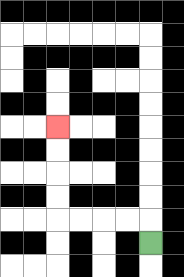{'start': '[6, 10]', 'end': '[2, 5]', 'path_directions': 'U,L,L,L,L,U,U,U,U', 'path_coordinates': '[[6, 10], [6, 9], [5, 9], [4, 9], [3, 9], [2, 9], [2, 8], [2, 7], [2, 6], [2, 5]]'}